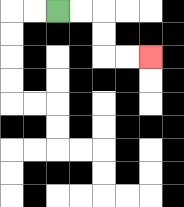{'start': '[2, 0]', 'end': '[6, 2]', 'path_directions': 'R,R,D,D,R,R', 'path_coordinates': '[[2, 0], [3, 0], [4, 0], [4, 1], [4, 2], [5, 2], [6, 2]]'}